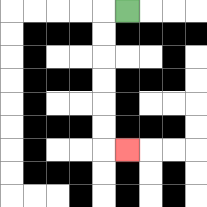{'start': '[5, 0]', 'end': '[5, 6]', 'path_directions': 'L,D,D,D,D,D,D,R', 'path_coordinates': '[[5, 0], [4, 0], [4, 1], [4, 2], [4, 3], [4, 4], [4, 5], [4, 6], [5, 6]]'}